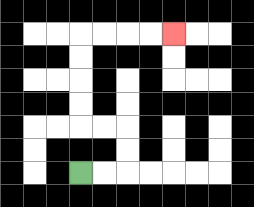{'start': '[3, 7]', 'end': '[7, 1]', 'path_directions': 'R,R,U,U,L,L,U,U,U,U,R,R,R,R', 'path_coordinates': '[[3, 7], [4, 7], [5, 7], [5, 6], [5, 5], [4, 5], [3, 5], [3, 4], [3, 3], [3, 2], [3, 1], [4, 1], [5, 1], [6, 1], [7, 1]]'}